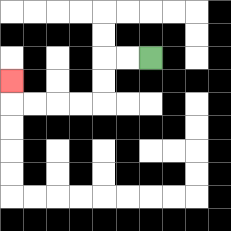{'start': '[6, 2]', 'end': '[0, 3]', 'path_directions': 'L,L,D,D,L,L,L,L,U', 'path_coordinates': '[[6, 2], [5, 2], [4, 2], [4, 3], [4, 4], [3, 4], [2, 4], [1, 4], [0, 4], [0, 3]]'}